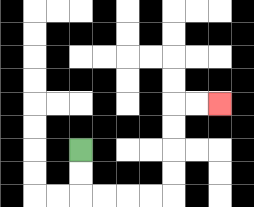{'start': '[3, 6]', 'end': '[9, 4]', 'path_directions': 'D,D,R,R,R,R,U,U,U,U,R,R', 'path_coordinates': '[[3, 6], [3, 7], [3, 8], [4, 8], [5, 8], [6, 8], [7, 8], [7, 7], [7, 6], [7, 5], [7, 4], [8, 4], [9, 4]]'}